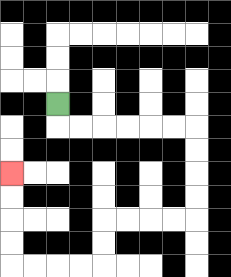{'start': '[2, 4]', 'end': '[0, 7]', 'path_directions': 'D,R,R,R,R,R,R,D,D,D,D,L,L,L,L,D,D,L,L,L,L,U,U,U,U', 'path_coordinates': '[[2, 4], [2, 5], [3, 5], [4, 5], [5, 5], [6, 5], [7, 5], [8, 5], [8, 6], [8, 7], [8, 8], [8, 9], [7, 9], [6, 9], [5, 9], [4, 9], [4, 10], [4, 11], [3, 11], [2, 11], [1, 11], [0, 11], [0, 10], [0, 9], [0, 8], [0, 7]]'}